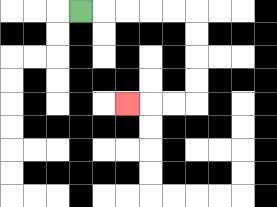{'start': '[3, 0]', 'end': '[5, 4]', 'path_directions': 'R,R,R,R,R,D,D,D,D,L,L,L', 'path_coordinates': '[[3, 0], [4, 0], [5, 0], [6, 0], [7, 0], [8, 0], [8, 1], [8, 2], [8, 3], [8, 4], [7, 4], [6, 4], [5, 4]]'}